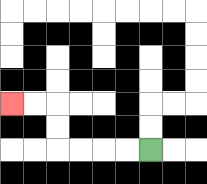{'start': '[6, 6]', 'end': '[0, 4]', 'path_directions': 'L,L,L,L,U,U,L,L', 'path_coordinates': '[[6, 6], [5, 6], [4, 6], [3, 6], [2, 6], [2, 5], [2, 4], [1, 4], [0, 4]]'}